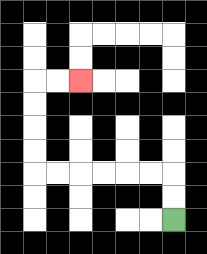{'start': '[7, 9]', 'end': '[3, 3]', 'path_directions': 'U,U,L,L,L,L,L,L,U,U,U,U,R,R', 'path_coordinates': '[[7, 9], [7, 8], [7, 7], [6, 7], [5, 7], [4, 7], [3, 7], [2, 7], [1, 7], [1, 6], [1, 5], [1, 4], [1, 3], [2, 3], [3, 3]]'}